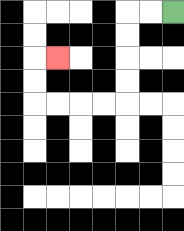{'start': '[7, 0]', 'end': '[2, 2]', 'path_directions': 'L,L,D,D,D,D,L,L,L,L,U,U,R', 'path_coordinates': '[[7, 0], [6, 0], [5, 0], [5, 1], [5, 2], [5, 3], [5, 4], [4, 4], [3, 4], [2, 4], [1, 4], [1, 3], [1, 2], [2, 2]]'}